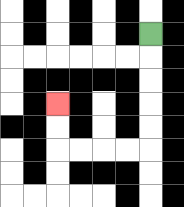{'start': '[6, 1]', 'end': '[2, 4]', 'path_directions': 'D,D,D,D,D,L,L,L,L,U,U', 'path_coordinates': '[[6, 1], [6, 2], [6, 3], [6, 4], [6, 5], [6, 6], [5, 6], [4, 6], [3, 6], [2, 6], [2, 5], [2, 4]]'}